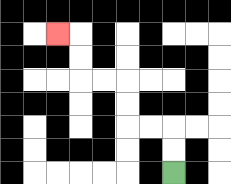{'start': '[7, 7]', 'end': '[2, 1]', 'path_directions': 'U,U,L,L,U,U,L,L,U,U,L', 'path_coordinates': '[[7, 7], [7, 6], [7, 5], [6, 5], [5, 5], [5, 4], [5, 3], [4, 3], [3, 3], [3, 2], [3, 1], [2, 1]]'}